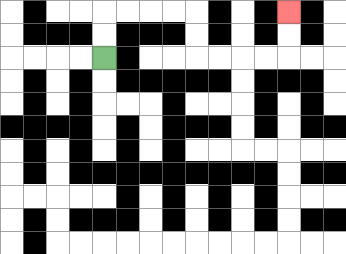{'start': '[4, 2]', 'end': '[12, 0]', 'path_directions': 'U,U,R,R,R,R,D,D,R,R,R,R,U,U', 'path_coordinates': '[[4, 2], [4, 1], [4, 0], [5, 0], [6, 0], [7, 0], [8, 0], [8, 1], [8, 2], [9, 2], [10, 2], [11, 2], [12, 2], [12, 1], [12, 0]]'}